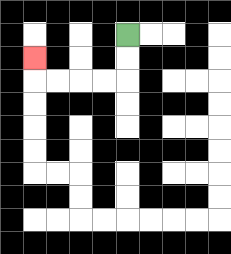{'start': '[5, 1]', 'end': '[1, 2]', 'path_directions': 'D,D,L,L,L,L,U', 'path_coordinates': '[[5, 1], [5, 2], [5, 3], [4, 3], [3, 3], [2, 3], [1, 3], [1, 2]]'}